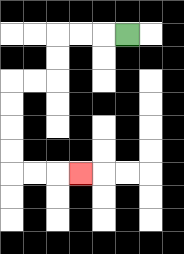{'start': '[5, 1]', 'end': '[3, 7]', 'path_directions': 'L,L,L,D,D,L,L,D,D,D,D,R,R,R', 'path_coordinates': '[[5, 1], [4, 1], [3, 1], [2, 1], [2, 2], [2, 3], [1, 3], [0, 3], [0, 4], [0, 5], [0, 6], [0, 7], [1, 7], [2, 7], [3, 7]]'}